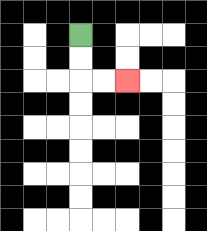{'start': '[3, 1]', 'end': '[5, 3]', 'path_directions': 'D,D,R,R', 'path_coordinates': '[[3, 1], [3, 2], [3, 3], [4, 3], [5, 3]]'}